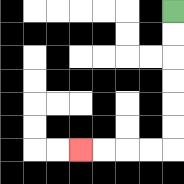{'start': '[7, 0]', 'end': '[3, 6]', 'path_directions': 'D,D,D,D,D,D,L,L,L,L', 'path_coordinates': '[[7, 0], [7, 1], [7, 2], [7, 3], [7, 4], [7, 5], [7, 6], [6, 6], [5, 6], [4, 6], [3, 6]]'}